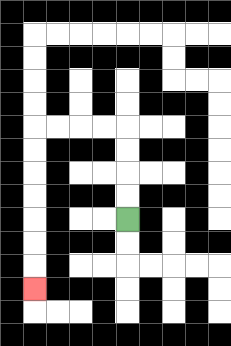{'start': '[5, 9]', 'end': '[1, 12]', 'path_directions': 'U,U,U,U,L,L,L,L,D,D,D,D,D,D,D', 'path_coordinates': '[[5, 9], [5, 8], [5, 7], [5, 6], [5, 5], [4, 5], [3, 5], [2, 5], [1, 5], [1, 6], [1, 7], [1, 8], [1, 9], [1, 10], [1, 11], [1, 12]]'}